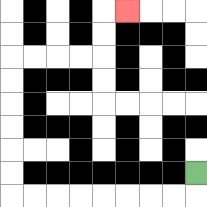{'start': '[8, 7]', 'end': '[5, 0]', 'path_directions': 'D,L,L,L,L,L,L,L,L,U,U,U,U,U,U,R,R,R,R,U,U,R', 'path_coordinates': '[[8, 7], [8, 8], [7, 8], [6, 8], [5, 8], [4, 8], [3, 8], [2, 8], [1, 8], [0, 8], [0, 7], [0, 6], [0, 5], [0, 4], [0, 3], [0, 2], [1, 2], [2, 2], [3, 2], [4, 2], [4, 1], [4, 0], [5, 0]]'}